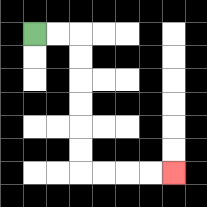{'start': '[1, 1]', 'end': '[7, 7]', 'path_directions': 'R,R,D,D,D,D,D,D,R,R,R,R', 'path_coordinates': '[[1, 1], [2, 1], [3, 1], [3, 2], [3, 3], [3, 4], [3, 5], [3, 6], [3, 7], [4, 7], [5, 7], [6, 7], [7, 7]]'}